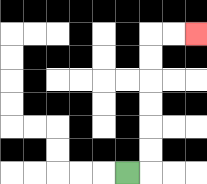{'start': '[5, 7]', 'end': '[8, 1]', 'path_directions': 'R,U,U,U,U,U,U,R,R', 'path_coordinates': '[[5, 7], [6, 7], [6, 6], [6, 5], [6, 4], [6, 3], [6, 2], [6, 1], [7, 1], [8, 1]]'}